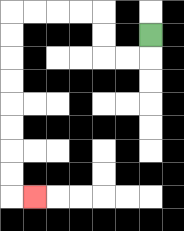{'start': '[6, 1]', 'end': '[1, 8]', 'path_directions': 'D,L,L,U,U,L,L,L,L,D,D,D,D,D,D,D,D,R', 'path_coordinates': '[[6, 1], [6, 2], [5, 2], [4, 2], [4, 1], [4, 0], [3, 0], [2, 0], [1, 0], [0, 0], [0, 1], [0, 2], [0, 3], [0, 4], [0, 5], [0, 6], [0, 7], [0, 8], [1, 8]]'}